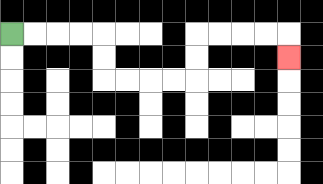{'start': '[0, 1]', 'end': '[12, 2]', 'path_directions': 'R,R,R,R,D,D,R,R,R,R,U,U,R,R,R,R,D', 'path_coordinates': '[[0, 1], [1, 1], [2, 1], [3, 1], [4, 1], [4, 2], [4, 3], [5, 3], [6, 3], [7, 3], [8, 3], [8, 2], [8, 1], [9, 1], [10, 1], [11, 1], [12, 1], [12, 2]]'}